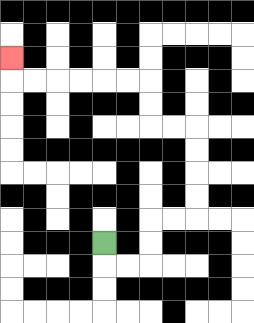{'start': '[4, 10]', 'end': '[0, 2]', 'path_directions': 'D,R,R,U,U,R,R,U,U,U,U,L,L,U,U,L,L,L,L,L,L,U', 'path_coordinates': '[[4, 10], [4, 11], [5, 11], [6, 11], [6, 10], [6, 9], [7, 9], [8, 9], [8, 8], [8, 7], [8, 6], [8, 5], [7, 5], [6, 5], [6, 4], [6, 3], [5, 3], [4, 3], [3, 3], [2, 3], [1, 3], [0, 3], [0, 2]]'}